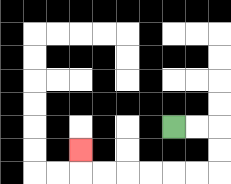{'start': '[7, 5]', 'end': '[3, 6]', 'path_directions': 'R,R,D,D,L,L,L,L,L,L,U', 'path_coordinates': '[[7, 5], [8, 5], [9, 5], [9, 6], [9, 7], [8, 7], [7, 7], [6, 7], [5, 7], [4, 7], [3, 7], [3, 6]]'}